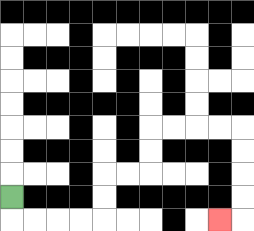{'start': '[0, 8]', 'end': '[9, 9]', 'path_directions': 'D,R,R,R,R,U,U,R,R,U,U,R,R,R,R,D,D,D,D,L', 'path_coordinates': '[[0, 8], [0, 9], [1, 9], [2, 9], [3, 9], [4, 9], [4, 8], [4, 7], [5, 7], [6, 7], [6, 6], [6, 5], [7, 5], [8, 5], [9, 5], [10, 5], [10, 6], [10, 7], [10, 8], [10, 9], [9, 9]]'}